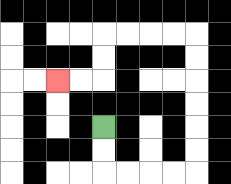{'start': '[4, 5]', 'end': '[2, 3]', 'path_directions': 'D,D,R,R,R,R,U,U,U,U,U,U,L,L,L,L,D,D,L,L', 'path_coordinates': '[[4, 5], [4, 6], [4, 7], [5, 7], [6, 7], [7, 7], [8, 7], [8, 6], [8, 5], [8, 4], [8, 3], [8, 2], [8, 1], [7, 1], [6, 1], [5, 1], [4, 1], [4, 2], [4, 3], [3, 3], [2, 3]]'}